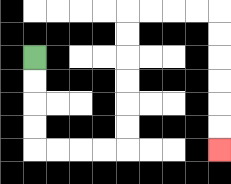{'start': '[1, 2]', 'end': '[9, 6]', 'path_directions': 'D,D,D,D,R,R,R,R,U,U,U,U,U,U,R,R,R,R,D,D,D,D,D,D', 'path_coordinates': '[[1, 2], [1, 3], [1, 4], [1, 5], [1, 6], [2, 6], [3, 6], [4, 6], [5, 6], [5, 5], [5, 4], [5, 3], [5, 2], [5, 1], [5, 0], [6, 0], [7, 0], [8, 0], [9, 0], [9, 1], [9, 2], [9, 3], [9, 4], [9, 5], [9, 6]]'}